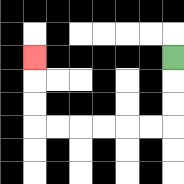{'start': '[7, 2]', 'end': '[1, 2]', 'path_directions': 'D,D,D,L,L,L,L,L,L,U,U,U', 'path_coordinates': '[[7, 2], [7, 3], [7, 4], [7, 5], [6, 5], [5, 5], [4, 5], [3, 5], [2, 5], [1, 5], [1, 4], [1, 3], [1, 2]]'}